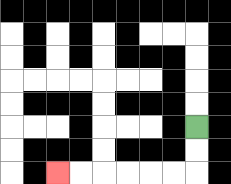{'start': '[8, 5]', 'end': '[2, 7]', 'path_directions': 'D,D,L,L,L,L,L,L', 'path_coordinates': '[[8, 5], [8, 6], [8, 7], [7, 7], [6, 7], [5, 7], [4, 7], [3, 7], [2, 7]]'}